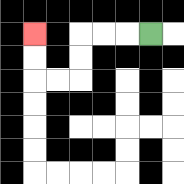{'start': '[6, 1]', 'end': '[1, 1]', 'path_directions': 'L,L,L,D,D,L,L,U,U', 'path_coordinates': '[[6, 1], [5, 1], [4, 1], [3, 1], [3, 2], [3, 3], [2, 3], [1, 3], [1, 2], [1, 1]]'}